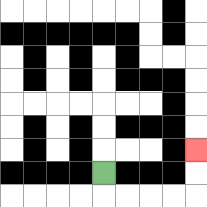{'start': '[4, 7]', 'end': '[8, 6]', 'path_directions': 'D,R,R,R,R,U,U', 'path_coordinates': '[[4, 7], [4, 8], [5, 8], [6, 8], [7, 8], [8, 8], [8, 7], [8, 6]]'}